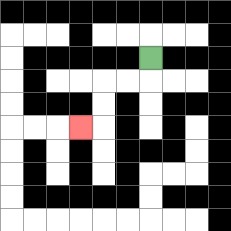{'start': '[6, 2]', 'end': '[3, 5]', 'path_directions': 'D,L,L,D,D,L', 'path_coordinates': '[[6, 2], [6, 3], [5, 3], [4, 3], [4, 4], [4, 5], [3, 5]]'}